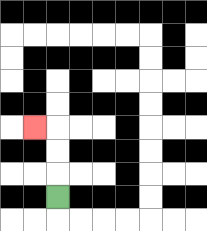{'start': '[2, 8]', 'end': '[1, 5]', 'path_directions': 'U,U,U,L', 'path_coordinates': '[[2, 8], [2, 7], [2, 6], [2, 5], [1, 5]]'}